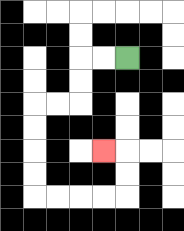{'start': '[5, 2]', 'end': '[4, 6]', 'path_directions': 'L,L,D,D,L,L,D,D,D,D,R,R,R,R,U,U,L', 'path_coordinates': '[[5, 2], [4, 2], [3, 2], [3, 3], [3, 4], [2, 4], [1, 4], [1, 5], [1, 6], [1, 7], [1, 8], [2, 8], [3, 8], [4, 8], [5, 8], [5, 7], [5, 6], [4, 6]]'}